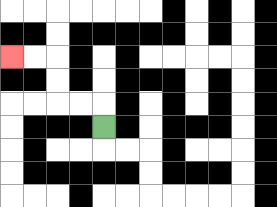{'start': '[4, 5]', 'end': '[0, 2]', 'path_directions': 'U,L,L,U,U,L,L', 'path_coordinates': '[[4, 5], [4, 4], [3, 4], [2, 4], [2, 3], [2, 2], [1, 2], [0, 2]]'}